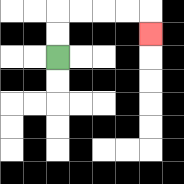{'start': '[2, 2]', 'end': '[6, 1]', 'path_directions': 'U,U,R,R,R,R,D', 'path_coordinates': '[[2, 2], [2, 1], [2, 0], [3, 0], [4, 0], [5, 0], [6, 0], [6, 1]]'}